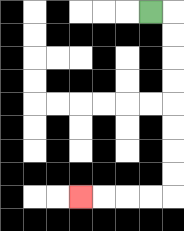{'start': '[6, 0]', 'end': '[3, 8]', 'path_directions': 'R,D,D,D,D,D,D,D,D,L,L,L,L', 'path_coordinates': '[[6, 0], [7, 0], [7, 1], [7, 2], [7, 3], [7, 4], [7, 5], [7, 6], [7, 7], [7, 8], [6, 8], [5, 8], [4, 8], [3, 8]]'}